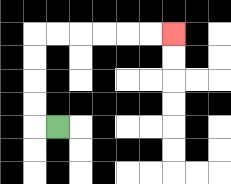{'start': '[2, 5]', 'end': '[7, 1]', 'path_directions': 'L,U,U,U,U,R,R,R,R,R,R', 'path_coordinates': '[[2, 5], [1, 5], [1, 4], [1, 3], [1, 2], [1, 1], [2, 1], [3, 1], [4, 1], [5, 1], [6, 1], [7, 1]]'}